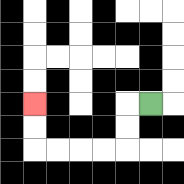{'start': '[6, 4]', 'end': '[1, 4]', 'path_directions': 'L,D,D,L,L,L,L,U,U', 'path_coordinates': '[[6, 4], [5, 4], [5, 5], [5, 6], [4, 6], [3, 6], [2, 6], [1, 6], [1, 5], [1, 4]]'}